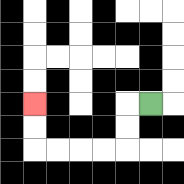{'start': '[6, 4]', 'end': '[1, 4]', 'path_directions': 'L,D,D,L,L,L,L,U,U', 'path_coordinates': '[[6, 4], [5, 4], [5, 5], [5, 6], [4, 6], [3, 6], [2, 6], [1, 6], [1, 5], [1, 4]]'}